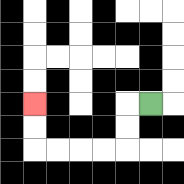{'start': '[6, 4]', 'end': '[1, 4]', 'path_directions': 'L,D,D,L,L,L,L,U,U', 'path_coordinates': '[[6, 4], [5, 4], [5, 5], [5, 6], [4, 6], [3, 6], [2, 6], [1, 6], [1, 5], [1, 4]]'}